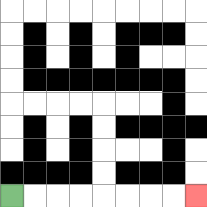{'start': '[0, 8]', 'end': '[8, 8]', 'path_directions': 'R,R,R,R,R,R,R,R', 'path_coordinates': '[[0, 8], [1, 8], [2, 8], [3, 8], [4, 8], [5, 8], [6, 8], [7, 8], [8, 8]]'}